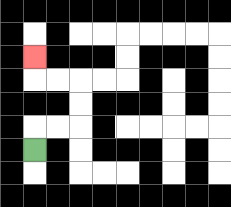{'start': '[1, 6]', 'end': '[1, 2]', 'path_directions': 'U,R,R,U,U,L,L,U', 'path_coordinates': '[[1, 6], [1, 5], [2, 5], [3, 5], [3, 4], [3, 3], [2, 3], [1, 3], [1, 2]]'}